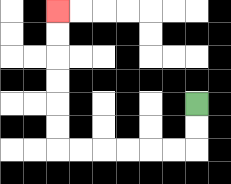{'start': '[8, 4]', 'end': '[2, 0]', 'path_directions': 'D,D,L,L,L,L,L,L,U,U,U,U,U,U', 'path_coordinates': '[[8, 4], [8, 5], [8, 6], [7, 6], [6, 6], [5, 6], [4, 6], [3, 6], [2, 6], [2, 5], [2, 4], [2, 3], [2, 2], [2, 1], [2, 0]]'}